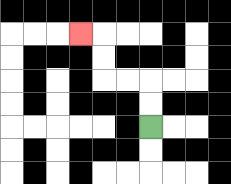{'start': '[6, 5]', 'end': '[3, 1]', 'path_directions': 'U,U,L,L,U,U,L', 'path_coordinates': '[[6, 5], [6, 4], [6, 3], [5, 3], [4, 3], [4, 2], [4, 1], [3, 1]]'}